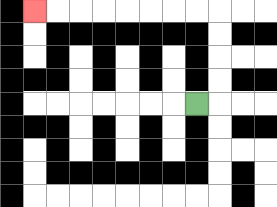{'start': '[8, 4]', 'end': '[1, 0]', 'path_directions': 'R,U,U,U,U,L,L,L,L,L,L,L,L', 'path_coordinates': '[[8, 4], [9, 4], [9, 3], [9, 2], [9, 1], [9, 0], [8, 0], [7, 0], [6, 0], [5, 0], [4, 0], [3, 0], [2, 0], [1, 0]]'}